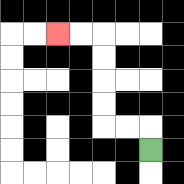{'start': '[6, 6]', 'end': '[2, 1]', 'path_directions': 'U,L,L,U,U,U,U,L,L', 'path_coordinates': '[[6, 6], [6, 5], [5, 5], [4, 5], [4, 4], [4, 3], [4, 2], [4, 1], [3, 1], [2, 1]]'}